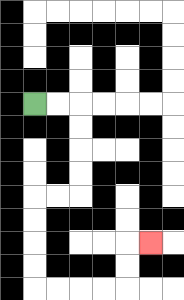{'start': '[1, 4]', 'end': '[6, 10]', 'path_directions': 'R,R,D,D,D,D,L,L,D,D,D,D,R,R,R,R,U,U,R', 'path_coordinates': '[[1, 4], [2, 4], [3, 4], [3, 5], [3, 6], [3, 7], [3, 8], [2, 8], [1, 8], [1, 9], [1, 10], [1, 11], [1, 12], [2, 12], [3, 12], [4, 12], [5, 12], [5, 11], [5, 10], [6, 10]]'}